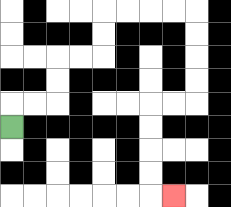{'start': '[0, 5]', 'end': '[7, 8]', 'path_directions': 'U,R,R,U,U,R,R,U,U,R,R,R,R,D,D,D,D,L,L,D,D,D,D,R', 'path_coordinates': '[[0, 5], [0, 4], [1, 4], [2, 4], [2, 3], [2, 2], [3, 2], [4, 2], [4, 1], [4, 0], [5, 0], [6, 0], [7, 0], [8, 0], [8, 1], [8, 2], [8, 3], [8, 4], [7, 4], [6, 4], [6, 5], [6, 6], [6, 7], [6, 8], [7, 8]]'}